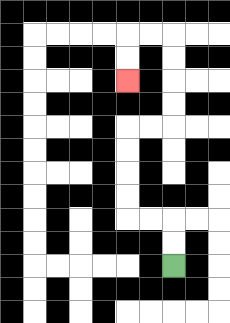{'start': '[7, 11]', 'end': '[5, 3]', 'path_directions': 'U,U,L,L,U,U,U,U,R,R,U,U,U,U,L,L,D,D', 'path_coordinates': '[[7, 11], [7, 10], [7, 9], [6, 9], [5, 9], [5, 8], [5, 7], [5, 6], [5, 5], [6, 5], [7, 5], [7, 4], [7, 3], [7, 2], [7, 1], [6, 1], [5, 1], [5, 2], [5, 3]]'}